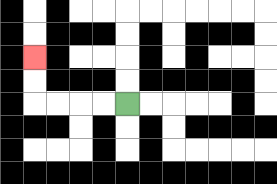{'start': '[5, 4]', 'end': '[1, 2]', 'path_directions': 'L,L,L,L,U,U', 'path_coordinates': '[[5, 4], [4, 4], [3, 4], [2, 4], [1, 4], [1, 3], [1, 2]]'}